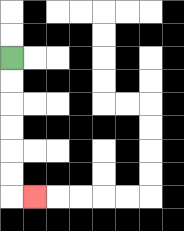{'start': '[0, 2]', 'end': '[1, 8]', 'path_directions': 'D,D,D,D,D,D,R', 'path_coordinates': '[[0, 2], [0, 3], [0, 4], [0, 5], [0, 6], [0, 7], [0, 8], [1, 8]]'}